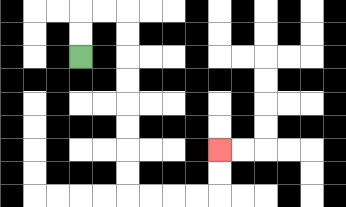{'start': '[3, 2]', 'end': '[9, 6]', 'path_directions': 'U,U,R,R,D,D,D,D,D,D,D,D,R,R,R,R,U,U', 'path_coordinates': '[[3, 2], [3, 1], [3, 0], [4, 0], [5, 0], [5, 1], [5, 2], [5, 3], [5, 4], [5, 5], [5, 6], [5, 7], [5, 8], [6, 8], [7, 8], [8, 8], [9, 8], [9, 7], [9, 6]]'}